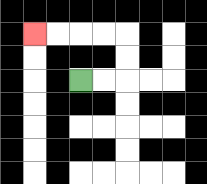{'start': '[3, 3]', 'end': '[1, 1]', 'path_directions': 'R,R,U,U,L,L,L,L', 'path_coordinates': '[[3, 3], [4, 3], [5, 3], [5, 2], [5, 1], [4, 1], [3, 1], [2, 1], [1, 1]]'}